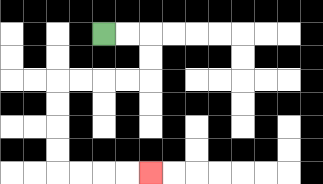{'start': '[4, 1]', 'end': '[6, 7]', 'path_directions': 'R,R,D,D,L,L,L,L,D,D,D,D,R,R,R,R', 'path_coordinates': '[[4, 1], [5, 1], [6, 1], [6, 2], [6, 3], [5, 3], [4, 3], [3, 3], [2, 3], [2, 4], [2, 5], [2, 6], [2, 7], [3, 7], [4, 7], [5, 7], [6, 7]]'}